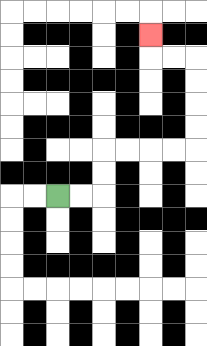{'start': '[2, 8]', 'end': '[6, 1]', 'path_directions': 'R,R,U,U,R,R,R,R,U,U,U,U,L,L,U', 'path_coordinates': '[[2, 8], [3, 8], [4, 8], [4, 7], [4, 6], [5, 6], [6, 6], [7, 6], [8, 6], [8, 5], [8, 4], [8, 3], [8, 2], [7, 2], [6, 2], [6, 1]]'}